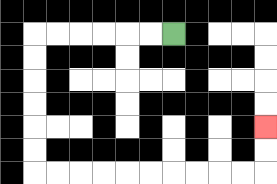{'start': '[7, 1]', 'end': '[11, 5]', 'path_directions': 'L,L,L,L,L,L,D,D,D,D,D,D,R,R,R,R,R,R,R,R,R,R,U,U', 'path_coordinates': '[[7, 1], [6, 1], [5, 1], [4, 1], [3, 1], [2, 1], [1, 1], [1, 2], [1, 3], [1, 4], [1, 5], [1, 6], [1, 7], [2, 7], [3, 7], [4, 7], [5, 7], [6, 7], [7, 7], [8, 7], [9, 7], [10, 7], [11, 7], [11, 6], [11, 5]]'}